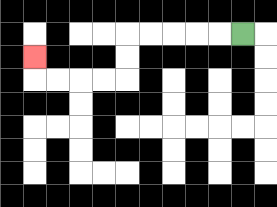{'start': '[10, 1]', 'end': '[1, 2]', 'path_directions': 'L,L,L,L,L,D,D,L,L,L,L,U', 'path_coordinates': '[[10, 1], [9, 1], [8, 1], [7, 1], [6, 1], [5, 1], [5, 2], [5, 3], [4, 3], [3, 3], [2, 3], [1, 3], [1, 2]]'}